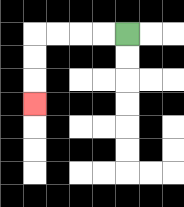{'start': '[5, 1]', 'end': '[1, 4]', 'path_directions': 'L,L,L,L,D,D,D', 'path_coordinates': '[[5, 1], [4, 1], [3, 1], [2, 1], [1, 1], [1, 2], [1, 3], [1, 4]]'}